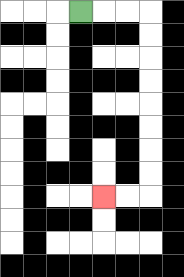{'start': '[3, 0]', 'end': '[4, 8]', 'path_directions': 'R,R,R,D,D,D,D,D,D,D,D,L,L', 'path_coordinates': '[[3, 0], [4, 0], [5, 0], [6, 0], [6, 1], [6, 2], [6, 3], [6, 4], [6, 5], [6, 6], [6, 7], [6, 8], [5, 8], [4, 8]]'}